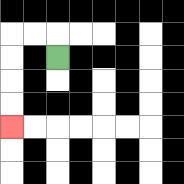{'start': '[2, 2]', 'end': '[0, 5]', 'path_directions': 'U,L,L,D,D,D,D', 'path_coordinates': '[[2, 2], [2, 1], [1, 1], [0, 1], [0, 2], [0, 3], [0, 4], [0, 5]]'}